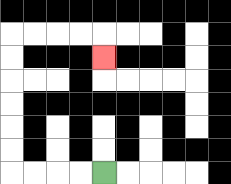{'start': '[4, 7]', 'end': '[4, 2]', 'path_directions': 'L,L,L,L,U,U,U,U,U,U,R,R,R,R,D', 'path_coordinates': '[[4, 7], [3, 7], [2, 7], [1, 7], [0, 7], [0, 6], [0, 5], [0, 4], [0, 3], [0, 2], [0, 1], [1, 1], [2, 1], [3, 1], [4, 1], [4, 2]]'}